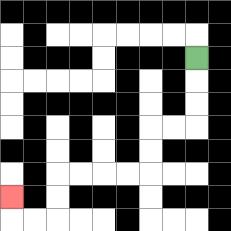{'start': '[8, 2]', 'end': '[0, 8]', 'path_directions': 'D,D,D,L,L,D,D,L,L,L,L,D,D,L,L,U', 'path_coordinates': '[[8, 2], [8, 3], [8, 4], [8, 5], [7, 5], [6, 5], [6, 6], [6, 7], [5, 7], [4, 7], [3, 7], [2, 7], [2, 8], [2, 9], [1, 9], [0, 9], [0, 8]]'}